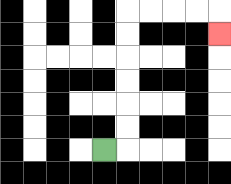{'start': '[4, 6]', 'end': '[9, 1]', 'path_directions': 'R,U,U,U,U,U,U,R,R,R,R,D', 'path_coordinates': '[[4, 6], [5, 6], [5, 5], [5, 4], [5, 3], [5, 2], [5, 1], [5, 0], [6, 0], [7, 0], [8, 0], [9, 0], [9, 1]]'}